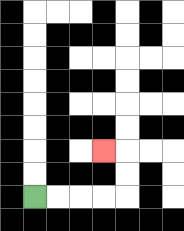{'start': '[1, 8]', 'end': '[4, 6]', 'path_directions': 'R,R,R,R,U,U,L', 'path_coordinates': '[[1, 8], [2, 8], [3, 8], [4, 8], [5, 8], [5, 7], [5, 6], [4, 6]]'}